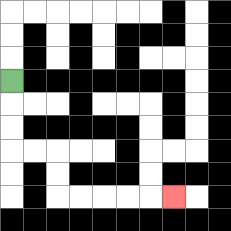{'start': '[0, 3]', 'end': '[7, 8]', 'path_directions': 'D,D,D,R,R,D,D,R,R,R,R,R', 'path_coordinates': '[[0, 3], [0, 4], [0, 5], [0, 6], [1, 6], [2, 6], [2, 7], [2, 8], [3, 8], [4, 8], [5, 8], [6, 8], [7, 8]]'}